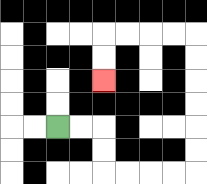{'start': '[2, 5]', 'end': '[4, 3]', 'path_directions': 'R,R,D,D,R,R,R,R,U,U,U,U,U,U,L,L,L,L,D,D', 'path_coordinates': '[[2, 5], [3, 5], [4, 5], [4, 6], [4, 7], [5, 7], [6, 7], [7, 7], [8, 7], [8, 6], [8, 5], [8, 4], [8, 3], [8, 2], [8, 1], [7, 1], [6, 1], [5, 1], [4, 1], [4, 2], [4, 3]]'}